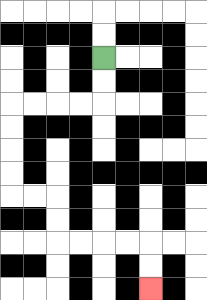{'start': '[4, 2]', 'end': '[6, 12]', 'path_directions': 'D,D,L,L,L,L,D,D,D,D,R,R,D,D,R,R,R,R,D,D', 'path_coordinates': '[[4, 2], [4, 3], [4, 4], [3, 4], [2, 4], [1, 4], [0, 4], [0, 5], [0, 6], [0, 7], [0, 8], [1, 8], [2, 8], [2, 9], [2, 10], [3, 10], [4, 10], [5, 10], [6, 10], [6, 11], [6, 12]]'}